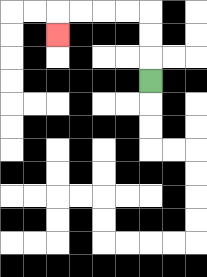{'start': '[6, 3]', 'end': '[2, 1]', 'path_directions': 'U,U,U,L,L,L,L,D', 'path_coordinates': '[[6, 3], [6, 2], [6, 1], [6, 0], [5, 0], [4, 0], [3, 0], [2, 0], [2, 1]]'}